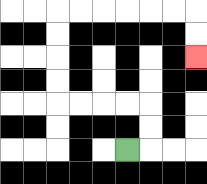{'start': '[5, 6]', 'end': '[8, 2]', 'path_directions': 'R,U,U,L,L,L,L,U,U,U,U,R,R,R,R,R,R,D,D', 'path_coordinates': '[[5, 6], [6, 6], [6, 5], [6, 4], [5, 4], [4, 4], [3, 4], [2, 4], [2, 3], [2, 2], [2, 1], [2, 0], [3, 0], [4, 0], [5, 0], [6, 0], [7, 0], [8, 0], [8, 1], [8, 2]]'}